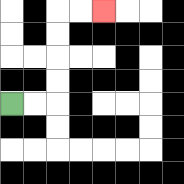{'start': '[0, 4]', 'end': '[4, 0]', 'path_directions': 'R,R,U,U,U,U,R,R', 'path_coordinates': '[[0, 4], [1, 4], [2, 4], [2, 3], [2, 2], [2, 1], [2, 0], [3, 0], [4, 0]]'}